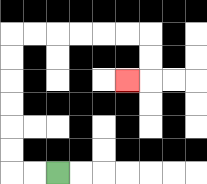{'start': '[2, 7]', 'end': '[5, 3]', 'path_directions': 'L,L,U,U,U,U,U,U,R,R,R,R,R,R,D,D,L', 'path_coordinates': '[[2, 7], [1, 7], [0, 7], [0, 6], [0, 5], [0, 4], [0, 3], [0, 2], [0, 1], [1, 1], [2, 1], [3, 1], [4, 1], [5, 1], [6, 1], [6, 2], [6, 3], [5, 3]]'}